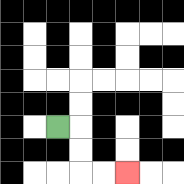{'start': '[2, 5]', 'end': '[5, 7]', 'path_directions': 'R,D,D,R,R', 'path_coordinates': '[[2, 5], [3, 5], [3, 6], [3, 7], [4, 7], [5, 7]]'}